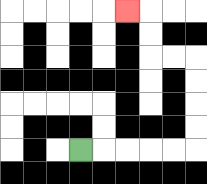{'start': '[3, 6]', 'end': '[5, 0]', 'path_directions': 'R,R,R,R,R,U,U,U,U,L,L,U,U,L', 'path_coordinates': '[[3, 6], [4, 6], [5, 6], [6, 6], [7, 6], [8, 6], [8, 5], [8, 4], [8, 3], [8, 2], [7, 2], [6, 2], [6, 1], [6, 0], [5, 0]]'}